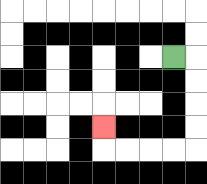{'start': '[7, 2]', 'end': '[4, 5]', 'path_directions': 'R,D,D,D,D,L,L,L,L,U', 'path_coordinates': '[[7, 2], [8, 2], [8, 3], [8, 4], [8, 5], [8, 6], [7, 6], [6, 6], [5, 6], [4, 6], [4, 5]]'}